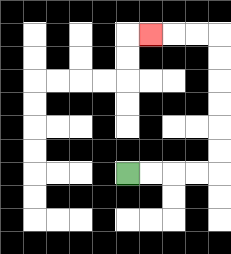{'start': '[5, 7]', 'end': '[6, 1]', 'path_directions': 'R,R,R,R,U,U,U,U,U,U,L,L,L', 'path_coordinates': '[[5, 7], [6, 7], [7, 7], [8, 7], [9, 7], [9, 6], [9, 5], [9, 4], [9, 3], [9, 2], [9, 1], [8, 1], [7, 1], [6, 1]]'}